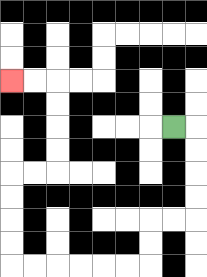{'start': '[7, 5]', 'end': '[0, 3]', 'path_directions': 'R,D,D,D,D,L,L,D,D,L,L,L,L,L,L,U,U,U,U,R,R,U,U,U,U,L,L', 'path_coordinates': '[[7, 5], [8, 5], [8, 6], [8, 7], [8, 8], [8, 9], [7, 9], [6, 9], [6, 10], [6, 11], [5, 11], [4, 11], [3, 11], [2, 11], [1, 11], [0, 11], [0, 10], [0, 9], [0, 8], [0, 7], [1, 7], [2, 7], [2, 6], [2, 5], [2, 4], [2, 3], [1, 3], [0, 3]]'}